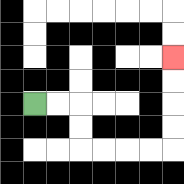{'start': '[1, 4]', 'end': '[7, 2]', 'path_directions': 'R,R,D,D,R,R,R,R,U,U,U,U', 'path_coordinates': '[[1, 4], [2, 4], [3, 4], [3, 5], [3, 6], [4, 6], [5, 6], [6, 6], [7, 6], [7, 5], [7, 4], [7, 3], [7, 2]]'}